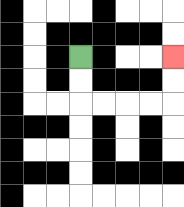{'start': '[3, 2]', 'end': '[7, 2]', 'path_directions': 'D,D,R,R,R,R,U,U', 'path_coordinates': '[[3, 2], [3, 3], [3, 4], [4, 4], [5, 4], [6, 4], [7, 4], [7, 3], [7, 2]]'}